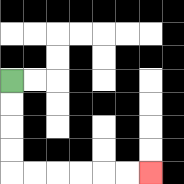{'start': '[0, 3]', 'end': '[6, 7]', 'path_directions': 'D,D,D,D,R,R,R,R,R,R', 'path_coordinates': '[[0, 3], [0, 4], [0, 5], [0, 6], [0, 7], [1, 7], [2, 7], [3, 7], [4, 7], [5, 7], [6, 7]]'}